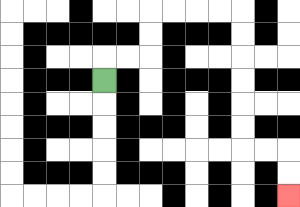{'start': '[4, 3]', 'end': '[12, 8]', 'path_directions': 'U,R,R,U,U,R,R,R,R,D,D,D,D,D,D,R,R,D,D', 'path_coordinates': '[[4, 3], [4, 2], [5, 2], [6, 2], [6, 1], [6, 0], [7, 0], [8, 0], [9, 0], [10, 0], [10, 1], [10, 2], [10, 3], [10, 4], [10, 5], [10, 6], [11, 6], [12, 6], [12, 7], [12, 8]]'}